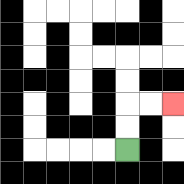{'start': '[5, 6]', 'end': '[7, 4]', 'path_directions': 'U,U,R,R', 'path_coordinates': '[[5, 6], [5, 5], [5, 4], [6, 4], [7, 4]]'}